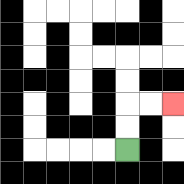{'start': '[5, 6]', 'end': '[7, 4]', 'path_directions': 'U,U,R,R', 'path_coordinates': '[[5, 6], [5, 5], [5, 4], [6, 4], [7, 4]]'}